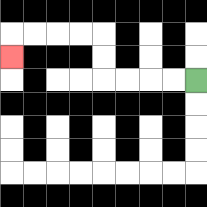{'start': '[8, 3]', 'end': '[0, 2]', 'path_directions': 'L,L,L,L,U,U,L,L,L,L,D', 'path_coordinates': '[[8, 3], [7, 3], [6, 3], [5, 3], [4, 3], [4, 2], [4, 1], [3, 1], [2, 1], [1, 1], [0, 1], [0, 2]]'}